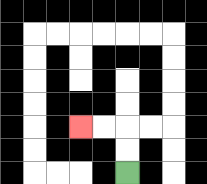{'start': '[5, 7]', 'end': '[3, 5]', 'path_directions': 'U,U,L,L', 'path_coordinates': '[[5, 7], [5, 6], [5, 5], [4, 5], [3, 5]]'}